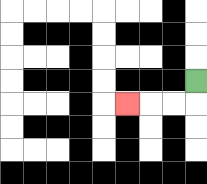{'start': '[8, 3]', 'end': '[5, 4]', 'path_directions': 'D,L,L,L', 'path_coordinates': '[[8, 3], [8, 4], [7, 4], [6, 4], [5, 4]]'}